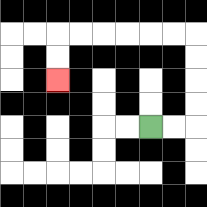{'start': '[6, 5]', 'end': '[2, 3]', 'path_directions': 'R,R,U,U,U,U,L,L,L,L,L,L,D,D', 'path_coordinates': '[[6, 5], [7, 5], [8, 5], [8, 4], [8, 3], [8, 2], [8, 1], [7, 1], [6, 1], [5, 1], [4, 1], [3, 1], [2, 1], [2, 2], [2, 3]]'}